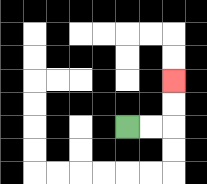{'start': '[5, 5]', 'end': '[7, 3]', 'path_directions': 'R,R,U,U', 'path_coordinates': '[[5, 5], [6, 5], [7, 5], [7, 4], [7, 3]]'}